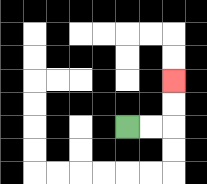{'start': '[5, 5]', 'end': '[7, 3]', 'path_directions': 'R,R,U,U', 'path_coordinates': '[[5, 5], [6, 5], [7, 5], [7, 4], [7, 3]]'}